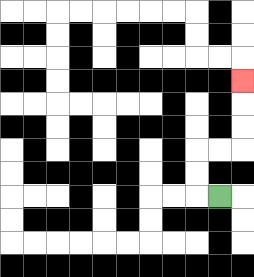{'start': '[9, 8]', 'end': '[10, 3]', 'path_directions': 'L,U,U,R,R,U,U,U', 'path_coordinates': '[[9, 8], [8, 8], [8, 7], [8, 6], [9, 6], [10, 6], [10, 5], [10, 4], [10, 3]]'}